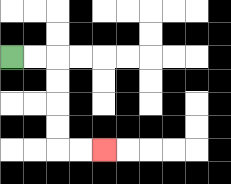{'start': '[0, 2]', 'end': '[4, 6]', 'path_directions': 'R,R,D,D,D,D,R,R', 'path_coordinates': '[[0, 2], [1, 2], [2, 2], [2, 3], [2, 4], [2, 5], [2, 6], [3, 6], [4, 6]]'}